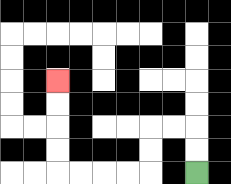{'start': '[8, 7]', 'end': '[2, 3]', 'path_directions': 'U,U,L,L,D,D,L,L,L,L,U,U,U,U', 'path_coordinates': '[[8, 7], [8, 6], [8, 5], [7, 5], [6, 5], [6, 6], [6, 7], [5, 7], [4, 7], [3, 7], [2, 7], [2, 6], [2, 5], [2, 4], [2, 3]]'}